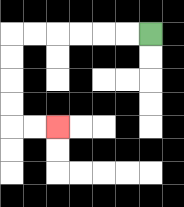{'start': '[6, 1]', 'end': '[2, 5]', 'path_directions': 'L,L,L,L,L,L,D,D,D,D,R,R', 'path_coordinates': '[[6, 1], [5, 1], [4, 1], [3, 1], [2, 1], [1, 1], [0, 1], [0, 2], [0, 3], [0, 4], [0, 5], [1, 5], [2, 5]]'}